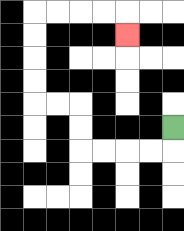{'start': '[7, 5]', 'end': '[5, 1]', 'path_directions': 'D,L,L,L,L,U,U,L,L,U,U,U,U,R,R,R,R,D', 'path_coordinates': '[[7, 5], [7, 6], [6, 6], [5, 6], [4, 6], [3, 6], [3, 5], [3, 4], [2, 4], [1, 4], [1, 3], [1, 2], [1, 1], [1, 0], [2, 0], [3, 0], [4, 0], [5, 0], [5, 1]]'}